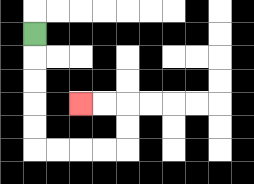{'start': '[1, 1]', 'end': '[3, 4]', 'path_directions': 'D,D,D,D,D,R,R,R,R,U,U,L,L', 'path_coordinates': '[[1, 1], [1, 2], [1, 3], [1, 4], [1, 5], [1, 6], [2, 6], [3, 6], [4, 6], [5, 6], [5, 5], [5, 4], [4, 4], [3, 4]]'}